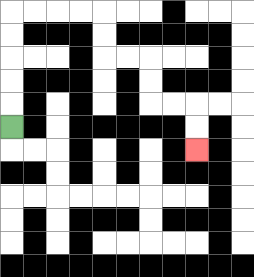{'start': '[0, 5]', 'end': '[8, 6]', 'path_directions': 'U,U,U,U,U,R,R,R,R,D,D,R,R,D,D,R,R,D,D', 'path_coordinates': '[[0, 5], [0, 4], [0, 3], [0, 2], [0, 1], [0, 0], [1, 0], [2, 0], [3, 0], [4, 0], [4, 1], [4, 2], [5, 2], [6, 2], [6, 3], [6, 4], [7, 4], [8, 4], [8, 5], [8, 6]]'}